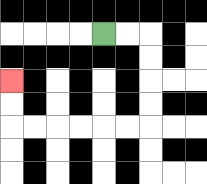{'start': '[4, 1]', 'end': '[0, 3]', 'path_directions': 'R,R,D,D,D,D,L,L,L,L,L,L,U,U', 'path_coordinates': '[[4, 1], [5, 1], [6, 1], [6, 2], [6, 3], [6, 4], [6, 5], [5, 5], [4, 5], [3, 5], [2, 5], [1, 5], [0, 5], [0, 4], [0, 3]]'}